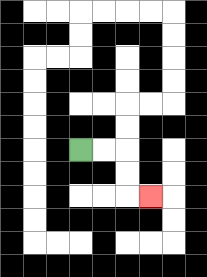{'start': '[3, 6]', 'end': '[6, 8]', 'path_directions': 'R,R,D,D,R', 'path_coordinates': '[[3, 6], [4, 6], [5, 6], [5, 7], [5, 8], [6, 8]]'}